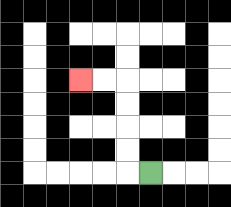{'start': '[6, 7]', 'end': '[3, 3]', 'path_directions': 'L,U,U,U,U,L,L', 'path_coordinates': '[[6, 7], [5, 7], [5, 6], [5, 5], [5, 4], [5, 3], [4, 3], [3, 3]]'}